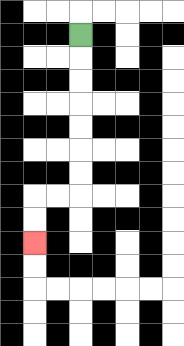{'start': '[3, 1]', 'end': '[1, 10]', 'path_directions': 'D,D,D,D,D,D,D,L,L,D,D', 'path_coordinates': '[[3, 1], [3, 2], [3, 3], [3, 4], [3, 5], [3, 6], [3, 7], [3, 8], [2, 8], [1, 8], [1, 9], [1, 10]]'}